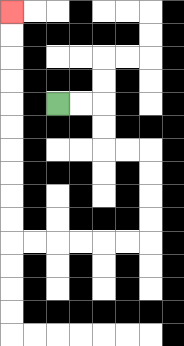{'start': '[2, 4]', 'end': '[0, 0]', 'path_directions': 'R,R,D,D,R,R,D,D,D,D,L,L,L,L,L,L,U,U,U,U,U,U,U,U,U,U', 'path_coordinates': '[[2, 4], [3, 4], [4, 4], [4, 5], [4, 6], [5, 6], [6, 6], [6, 7], [6, 8], [6, 9], [6, 10], [5, 10], [4, 10], [3, 10], [2, 10], [1, 10], [0, 10], [0, 9], [0, 8], [0, 7], [0, 6], [0, 5], [0, 4], [0, 3], [0, 2], [0, 1], [0, 0]]'}